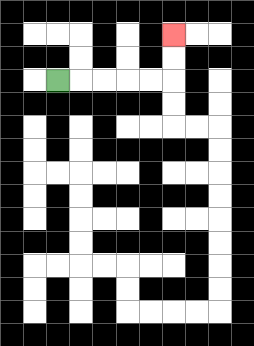{'start': '[2, 3]', 'end': '[7, 1]', 'path_directions': 'R,R,R,R,R,U,U', 'path_coordinates': '[[2, 3], [3, 3], [4, 3], [5, 3], [6, 3], [7, 3], [7, 2], [7, 1]]'}